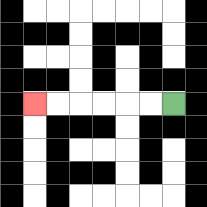{'start': '[7, 4]', 'end': '[1, 4]', 'path_directions': 'L,L,L,L,L,L', 'path_coordinates': '[[7, 4], [6, 4], [5, 4], [4, 4], [3, 4], [2, 4], [1, 4]]'}